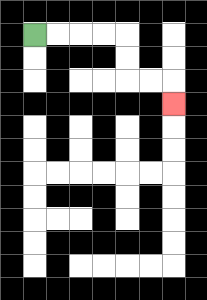{'start': '[1, 1]', 'end': '[7, 4]', 'path_directions': 'R,R,R,R,D,D,R,R,D', 'path_coordinates': '[[1, 1], [2, 1], [3, 1], [4, 1], [5, 1], [5, 2], [5, 3], [6, 3], [7, 3], [7, 4]]'}